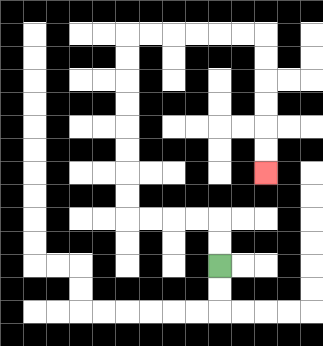{'start': '[9, 11]', 'end': '[11, 7]', 'path_directions': 'U,U,L,L,L,L,U,U,U,U,U,U,U,U,R,R,R,R,R,R,D,D,D,D,D,D', 'path_coordinates': '[[9, 11], [9, 10], [9, 9], [8, 9], [7, 9], [6, 9], [5, 9], [5, 8], [5, 7], [5, 6], [5, 5], [5, 4], [5, 3], [5, 2], [5, 1], [6, 1], [7, 1], [8, 1], [9, 1], [10, 1], [11, 1], [11, 2], [11, 3], [11, 4], [11, 5], [11, 6], [11, 7]]'}